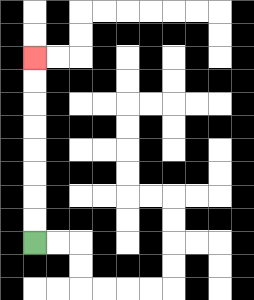{'start': '[1, 10]', 'end': '[1, 2]', 'path_directions': 'U,U,U,U,U,U,U,U', 'path_coordinates': '[[1, 10], [1, 9], [1, 8], [1, 7], [1, 6], [1, 5], [1, 4], [1, 3], [1, 2]]'}